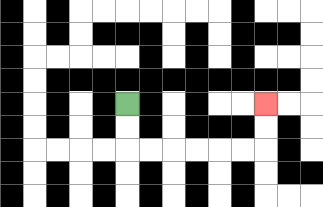{'start': '[5, 4]', 'end': '[11, 4]', 'path_directions': 'D,D,R,R,R,R,R,R,U,U', 'path_coordinates': '[[5, 4], [5, 5], [5, 6], [6, 6], [7, 6], [8, 6], [9, 6], [10, 6], [11, 6], [11, 5], [11, 4]]'}